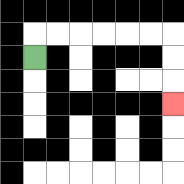{'start': '[1, 2]', 'end': '[7, 4]', 'path_directions': 'U,R,R,R,R,R,R,D,D,D', 'path_coordinates': '[[1, 2], [1, 1], [2, 1], [3, 1], [4, 1], [5, 1], [6, 1], [7, 1], [7, 2], [7, 3], [7, 4]]'}